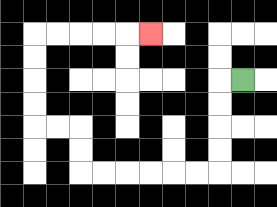{'start': '[10, 3]', 'end': '[6, 1]', 'path_directions': 'L,D,D,D,D,L,L,L,L,L,L,U,U,L,L,U,U,U,U,R,R,R,R,R', 'path_coordinates': '[[10, 3], [9, 3], [9, 4], [9, 5], [9, 6], [9, 7], [8, 7], [7, 7], [6, 7], [5, 7], [4, 7], [3, 7], [3, 6], [3, 5], [2, 5], [1, 5], [1, 4], [1, 3], [1, 2], [1, 1], [2, 1], [3, 1], [4, 1], [5, 1], [6, 1]]'}